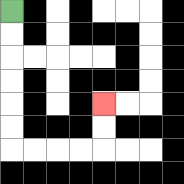{'start': '[0, 0]', 'end': '[4, 4]', 'path_directions': 'D,D,D,D,D,D,R,R,R,R,U,U', 'path_coordinates': '[[0, 0], [0, 1], [0, 2], [0, 3], [0, 4], [0, 5], [0, 6], [1, 6], [2, 6], [3, 6], [4, 6], [4, 5], [4, 4]]'}